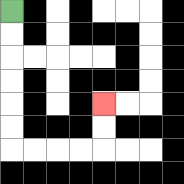{'start': '[0, 0]', 'end': '[4, 4]', 'path_directions': 'D,D,D,D,D,D,R,R,R,R,U,U', 'path_coordinates': '[[0, 0], [0, 1], [0, 2], [0, 3], [0, 4], [0, 5], [0, 6], [1, 6], [2, 6], [3, 6], [4, 6], [4, 5], [4, 4]]'}